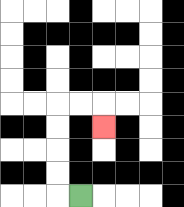{'start': '[3, 8]', 'end': '[4, 5]', 'path_directions': 'L,U,U,U,U,R,R,D', 'path_coordinates': '[[3, 8], [2, 8], [2, 7], [2, 6], [2, 5], [2, 4], [3, 4], [4, 4], [4, 5]]'}